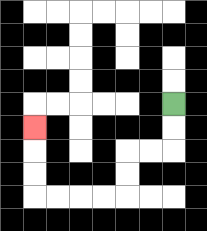{'start': '[7, 4]', 'end': '[1, 5]', 'path_directions': 'D,D,L,L,D,D,L,L,L,L,U,U,U', 'path_coordinates': '[[7, 4], [7, 5], [7, 6], [6, 6], [5, 6], [5, 7], [5, 8], [4, 8], [3, 8], [2, 8], [1, 8], [1, 7], [1, 6], [1, 5]]'}